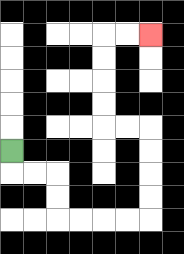{'start': '[0, 6]', 'end': '[6, 1]', 'path_directions': 'D,R,R,D,D,R,R,R,R,U,U,U,U,L,L,U,U,U,U,R,R', 'path_coordinates': '[[0, 6], [0, 7], [1, 7], [2, 7], [2, 8], [2, 9], [3, 9], [4, 9], [5, 9], [6, 9], [6, 8], [6, 7], [6, 6], [6, 5], [5, 5], [4, 5], [4, 4], [4, 3], [4, 2], [4, 1], [5, 1], [6, 1]]'}